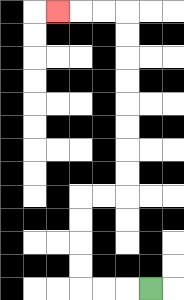{'start': '[6, 12]', 'end': '[2, 0]', 'path_directions': 'L,L,L,U,U,U,U,R,R,U,U,U,U,U,U,U,U,L,L,L', 'path_coordinates': '[[6, 12], [5, 12], [4, 12], [3, 12], [3, 11], [3, 10], [3, 9], [3, 8], [4, 8], [5, 8], [5, 7], [5, 6], [5, 5], [5, 4], [5, 3], [5, 2], [5, 1], [5, 0], [4, 0], [3, 0], [2, 0]]'}